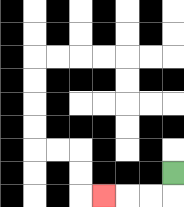{'start': '[7, 7]', 'end': '[4, 8]', 'path_directions': 'D,L,L,L', 'path_coordinates': '[[7, 7], [7, 8], [6, 8], [5, 8], [4, 8]]'}